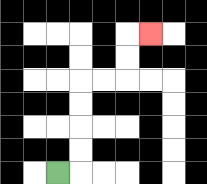{'start': '[2, 7]', 'end': '[6, 1]', 'path_directions': 'R,U,U,U,U,R,R,U,U,R', 'path_coordinates': '[[2, 7], [3, 7], [3, 6], [3, 5], [3, 4], [3, 3], [4, 3], [5, 3], [5, 2], [5, 1], [6, 1]]'}